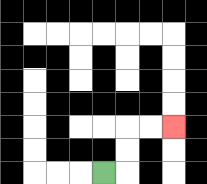{'start': '[4, 7]', 'end': '[7, 5]', 'path_directions': 'R,U,U,R,R', 'path_coordinates': '[[4, 7], [5, 7], [5, 6], [5, 5], [6, 5], [7, 5]]'}